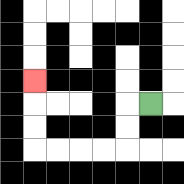{'start': '[6, 4]', 'end': '[1, 3]', 'path_directions': 'L,D,D,L,L,L,L,U,U,U', 'path_coordinates': '[[6, 4], [5, 4], [5, 5], [5, 6], [4, 6], [3, 6], [2, 6], [1, 6], [1, 5], [1, 4], [1, 3]]'}